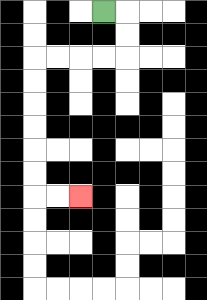{'start': '[4, 0]', 'end': '[3, 8]', 'path_directions': 'R,D,D,L,L,L,L,D,D,D,D,D,D,R,R', 'path_coordinates': '[[4, 0], [5, 0], [5, 1], [5, 2], [4, 2], [3, 2], [2, 2], [1, 2], [1, 3], [1, 4], [1, 5], [1, 6], [1, 7], [1, 8], [2, 8], [3, 8]]'}